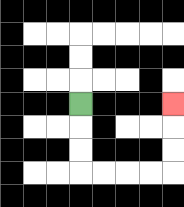{'start': '[3, 4]', 'end': '[7, 4]', 'path_directions': 'D,D,D,R,R,R,R,U,U,U', 'path_coordinates': '[[3, 4], [3, 5], [3, 6], [3, 7], [4, 7], [5, 7], [6, 7], [7, 7], [7, 6], [7, 5], [7, 4]]'}